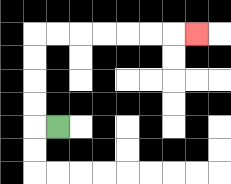{'start': '[2, 5]', 'end': '[8, 1]', 'path_directions': 'L,U,U,U,U,R,R,R,R,R,R,R', 'path_coordinates': '[[2, 5], [1, 5], [1, 4], [1, 3], [1, 2], [1, 1], [2, 1], [3, 1], [4, 1], [5, 1], [6, 1], [7, 1], [8, 1]]'}